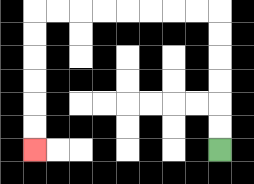{'start': '[9, 6]', 'end': '[1, 6]', 'path_directions': 'U,U,U,U,U,U,L,L,L,L,L,L,L,L,D,D,D,D,D,D', 'path_coordinates': '[[9, 6], [9, 5], [9, 4], [9, 3], [9, 2], [9, 1], [9, 0], [8, 0], [7, 0], [6, 0], [5, 0], [4, 0], [3, 0], [2, 0], [1, 0], [1, 1], [1, 2], [1, 3], [1, 4], [1, 5], [1, 6]]'}